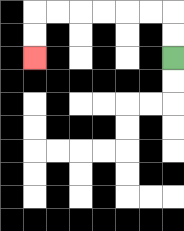{'start': '[7, 2]', 'end': '[1, 2]', 'path_directions': 'U,U,L,L,L,L,L,L,D,D', 'path_coordinates': '[[7, 2], [7, 1], [7, 0], [6, 0], [5, 0], [4, 0], [3, 0], [2, 0], [1, 0], [1, 1], [1, 2]]'}